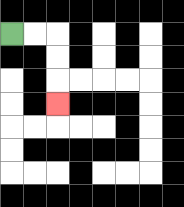{'start': '[0, 1]', 'end': '[2, 4]', 'path_directions': 'R,R,D,D,D', 'path_coordinates': '[[0, 1], [1, 1], [2, 1], [2, 2], [2, 3], [2, 4]]'}